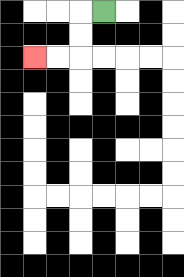{'start': '[4, 0]', 'end': '[1, 2]', 'path_directions': 'L,D,D,L,L', 'path_coordinates': '[[4, 0], [3, 0], [3, 1], [3, 2], [2, 2], [1, 2]]'}